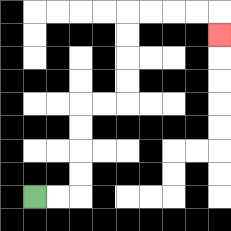{'start': '[1, 8]', 'end': '[9, 1]', 'path_directions': 'R,R,U,U,U,U,R,R,U,U,U,U,R,R,R,R,D', 'path_coordinates': '[[1, 8], [2, 8], [3, 8], [3, 7], [3, 6], [3, 5], [3, 4], [4, 4], [5, 4], [5, 3], [5, 2], [5, 1], [5, 0], [6, 0], [7, 0], [8, 0], [9, 0], [9, 1]]'}